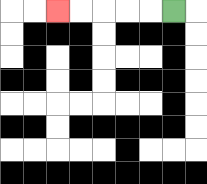{'start': '[7, 0]', 'end': '[2, 0]', 'path_directions': 'L,L,L,L,L', 'path_coordinates': '[[7, 0], [6, 0], [5, 0], [4, 0], [3, 0], [2, 0]]'}